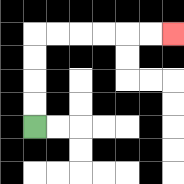{'start': '[1, 5]', 'end': '[7, 1]', 'path_directions': 'U,U,U,U,R,R,R,R,R,R', 'path_coordinates': '[[1, 5], [1, 4], [1, 3], [1, 2], [1, 1], [2, 1], [3, 1], [4, 1], [5, 1], [6, 1], [7, 1]]'}